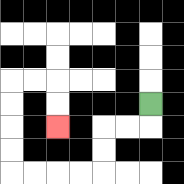{'start': '[6, 4]', 'end': '[2, 5]', 'path_directions': 'D,L,L,D,D,L,L,L,L,U,U,U,U,R,R,D,D', 'path_coordinates': '[[6, 4], [6, 5], [5, 5], [4, 5], [4, 6], [4, 7], [3, 7], [2, 7], [1, 7], [0, 7], [0, 6], [0, 5], [0, 4], [0, 3], [1, 3], [2, 3], [2, 4], [2, 5]]'}